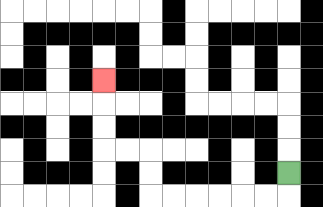{'start': '[12, 7]', 'end': '[4, 3]', 'path_directions': 'D,L,L,L,L,L,L,U,U,L,L,U,U,U', 'path_coordinates': '[[12, 7], [12, 8], [11, 8], [10, 8], [9, 8], [8, 8], [7, 8], [6, 8], [6, 7], [6, 6], [5, 6], [4, 6], [4, 5], [4, 4], [4, 3]]'}